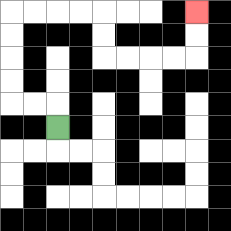{'start': '[2, 5]', 'end': '[8, 0]', 'path_directions': 'U,L,L,U,U,U,U,R,R,R,R,D,D,R,R,R,R,U,U', 'path_coordinates': '[[2, 5], [2, 4], [1, 4], [0, 4], [0, 3], [0, 2], [0, 1], [0, 0], [1, 0], [2, 0], [3, 0], [4, 0], [4, 1], [4, 2], [5, 2], [6, 2], [7, 2], [8, 2], [8, 1], [8, 0]]'}